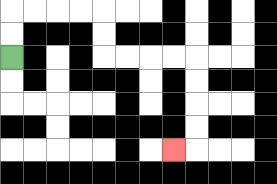{'start': '[0, 2]', 'end': '[7, 6]', 'path_directions': 'U,U,R,R,R,R,D,D,R,R,R,R,D,D,D,D,L', 'path_coordinates': '[[0, 2], [0, 1], [0, 0], [1, 0], [2, 0], [3, 0], [4, 0], [4, 1], [4, 2], [5, 2], [6, 2], [7, 2], [8, 2], [8, 3], [8, 4], [8, 5], [8, 6], [7, 6]]'}